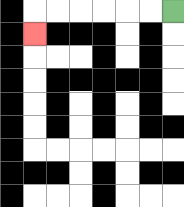{'start': '[7, 0]', 'end': '[1, 1]', 'path_directions': 'L,L,L,L,L,L,D', 'path_coordinates': '[[7, 0], [6, 0], [5, 0], [4, 0], [3, 0], [2, 0], [1, 0], [1, 1]]'}